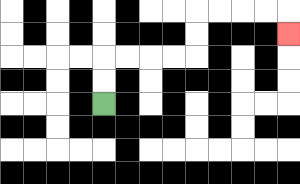{'start': '[4, 4]', 'end': '[12, 1]', 'path_directions': 'U,U,R,R,R,R,U,U,R,R,R,R,D', 'path_coordinates': '[[4, 4], [4, 3], [4, 2], [5, 2], [6, 2], [7, 2], [8, 2], [8, 1], [8, 0], [9, 0], [10, 0], [11, 0], [12, 0], [12, 1]]'}